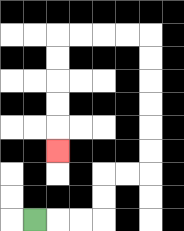{'start': '[1, 9]', 'end': '[2, 6]', 'path_directions': 'R,R,R,U,U,R,R,U,U,U,U,U,U,L,L,L,L,D,D,D,D,D', 'path_coordinates': '[[1, 9], [2, 9], [3, 9], [4, 9], [4, 8], [4, 7], [5, 7], [6, 7], [6, 6], [6, 5], [6, 4], [6, 3], [6, 2], [6, 1], [5, 1], [4, 1], [3, 1], [2, 1], [2, 2], [2, 3], [2, 4], [2, 5], [2, 6]]'}